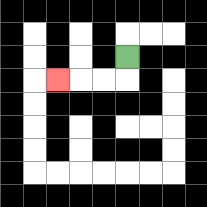{'start': '[5, 2]', 'end': '[2, 3]', 'path_directions': 'D,L,L,L', 'path_coordinates': '[[5, 2], [5, 3], [4, 3], [3, 3], [2, 3]]'}